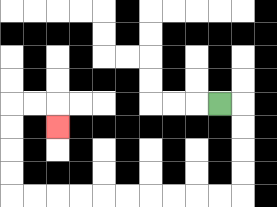{'start': '[9, 4]', 'end': '[2, 5]', 'path_directions': 'R,D,D,D,D,L,L,L,L,L,L,L,L,L,L,U,U,U,U,R,R,D', 'path_coordinates': '[[9, 4], [10, 4], [10, 5], [10, 6], [10, 7], [10, 8], [9, 8], [8, 8], [7, 8], [6, 8], [5, 8], [4, 8], [3, 8], [2, 8], [1, 8], [0, 8], [0, 7], [0, 6], [0, 5], [0, 4], [1, 4], [2, 4], [2, 5]]'}